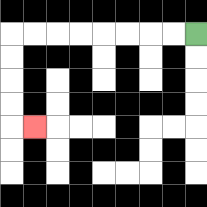{'start': '[8, 1]', 'end': '[1, 5]', 'path_directions': 'L,L,L,L,L,L,L,L,D,D,D,D,R', 'path_coordinates': '[[8, 1], [7, 1], [6, 1], [5, 1], [4, 1], [3, 1], [2, 1], [1, 1], [0, 1], [0, 2], [0, 3], [0, 4], [0, 5], [1, 5]]'}